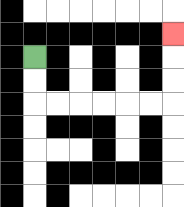{'start': '[1, 2]', 'end': '[7, 1]', 'path_directions': 'D,D,R,R,R,R,R,R,U,U,U', 'path_coordinates': '[[1, 2], [1, 3], [1, 4], [2, 4], [3, 4], [4, 4], [5, 4], [6, 4], [7, 4], [7, 3], [7, 2], [7, 1]]'}